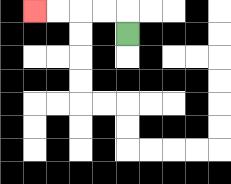{'start': '[5, 1]', 'end': '[1, 0]', 'path_directions': 'U,L,L,L,L', 'path_coordinates': '[[5, 1], [5, 0], [4, 0], [3, 0], [2, 0], [1, 0]]'}